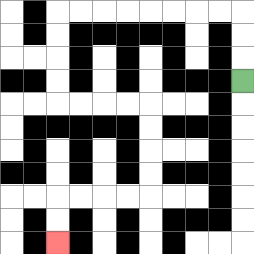{'start': '[10, 3]', 'end': '[2, 10]', 'path_directions': 'U,U,U,L,L,L,L,L,L,L,L,D,D,D,D,R,R,R,R,D,D,D,D,L,L,L,L,D,D', 'path_coordinates': '[[10, 3], [10, 2], [10, 1], [10, 0], [9, 0], [8, 0], [7, 0], [6, 0], [5, 0], [4, 0], [3, 0], [2, 0], [2, 1], [2, 2], [2, 3], [2, 4], [3, 4], [4, 4], [5, 4], [6, 4], [6, 5], [6, 6], [6, 7], [6, 8], [5, 8], [4, 8], [3, 8], [2, 8], [2, 9], [2, 10]]'}